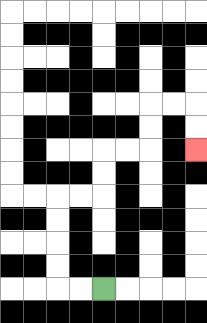{'start': '[4, 12]', 'end': '[8, 6]', 'path_directions': 'L,L,U,U,U,U,R,R,U,U,R,R,U,U,R,R,D,D', 'path_coordinates': '[[4, 12], [3, 12], [2, 12], [2, 11], [2, 10], [2, 9], [2, 8], [3, 8], [4, 8], [4, 7], [4, 6], [5, 6], [6, 6], [6, 5], [6, 4], [7, 4], [8, 4], [8, 5], [8, 6]]'}